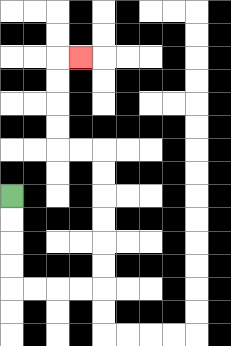{'start': '[0, 8]', 'end': '[3, 2]', 'path_directions': 'D,D,D,D,R,R,R,R,U,U,U,U,U,U,L,L,U,U,U,U,R', 'path_coordinates': '[[0, 8], [0, 9], [0, 10], [0, 11], [0, 12], [1, 12], [2, 12], [3, 12], [4, 12], [4, 11], [4, 10], [4, 9], [4, 8], [4, 7], [4, 6], [3, 6], [2, 6], [2, 5], [2, 4], [2, 3], [2, 2], [3, 2]]'}